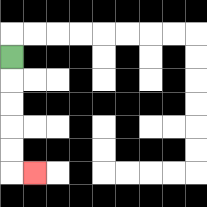{'start': '[0, 2]', 'end': '[1, 7]', 'path_directions': 'D,D,D,D,D,R', 'path_coordinates': '[[0, 2], [0, 3], [0, 4], [0, 5], [0, 6], [0, 7], [1, 7]]'}